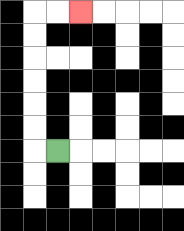{'start': '[2, 6]', 'end': '[3, 0]', 'path_directions': 'L,U,U,U,U,U,U,R,R', 'path_coordinates': '[[2, 6], [1, 6], [1, 5], [1, 4], [1, 3], [1, 2], [1, 1], [1, 0], [2, 0], [3, 0]]'}